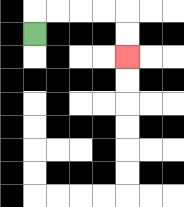{'start': '[1, 1]', 'end': '[5, 2]', 'path_directions': 'U,R,R,R,R,D,D', 'path_coordinates': '[[1, 1], [1, 0], [2, 0], [3, 0], [4, 0], [5, 0], [5, 1], [5, 2]]'}